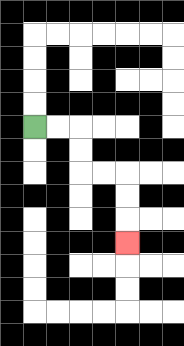{'start': '[1, 5]', 'end': '[5, 10]', 'path_directions': 'R,R,D,D,R,R,D,D,D', 'path_coordinates': '[[1, 5], [2, 5], [3, 5], [3, 6], [3, 7], [4, 7], [5, 7], [5, 8], [5, 9], [5, 10]]'}